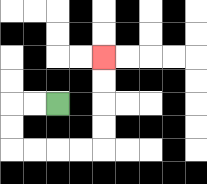{'start': '[2, 4]', 'end': '[4, 2]', 'path_directions': 'L,L,D,D,R,R,R,R,U,U,U,U', 'path_coordinates': '[[2, 4], [1, 4], [0, 4], [0, 5], [0, 6], [1, 6], [2, 6], [3, 6], [4, 6], [4, 5], [4, 4], [4, 3], [4, 2]]'}